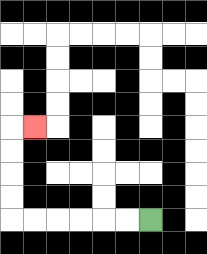{'start': '[6, 9]', 'end': '[1, 5]', 'path_directions': 'L,L,L,L,L,L,U,U,U,U,R', 'path_coordinates': '[[6, 9], [5, 9], [4, 9], [3, 9], [2, 9], [1, 9], [0, 9], [0, 8], [0, 7], [0, 6], [0, 5], [1, 5]]'}